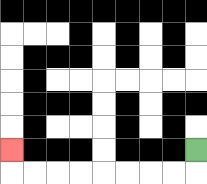{'start': '[8, 6]', 'end': '[0, 6]', 'path_directions': 'D,L,L,L,L,L,L,L,L,U', 'path_coordinates': '[[8, 6], [8, 7], [7, 7], [6, 7], [5, 7], [4, 7], [3, 7], [2, 7], [1, 7], [0, 7], [0, 6]]'}